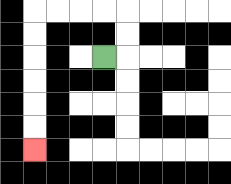{'start': '[4, 2]', 'end': '[1, 6]', 'path_directions': 'R,U,U,L,L,L,L,D,D,D,D,D,D', 'path_coordinates': '[[4, 2], [5, 2], [5, 1], [5, 0], [4, 0], [3, 0], [2, 0], [1, 0], [1, 1], [1, 2], [1, 3], [1, 4], [1, 5], [1, 6]]'}